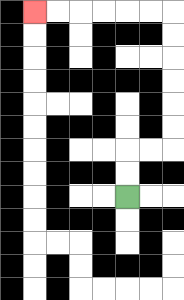{'start': '[5, 8]', 'end': '[1, 0]', 'path_directions': 'U,U,R,R,U,U,U,U,U,U,L,L,L,L,L,L', 'path_coordinates': '[[5, 8], [5, 7], [5, 6], [6, 6], [7, 6], [7, 5], [7, 4], [7, 3], [7, 2], [7, 1], [7, 0], [6, 0], [5, 0], [4, 0], [3, 0], [2, 0], [1, 0]]'}